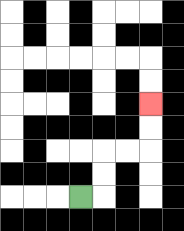{'start': '[3, 8]', 'end': '[6, 4]', 'path_directions': 'R,U,U,R,R,U,U', 'path_coordinates': '[[3, 8], [4, 8], [4, 7], [4, 6], [5, 6], [6, 6], [6, 5], [6, 4]]'}